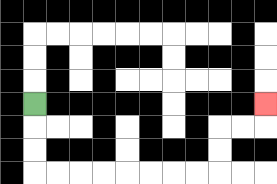{'start': '[1, 4]', 'end': '[11, 4]', 'path_directions': 'D,D,D,R,R,R,R,R,R,R,R,U,U,R,R,U', 'path_coordinates': '[[1, 4], [1, 5], [1, 6], [1, 7], [2, 7], [3, 7], [4, 7], [5, 7], [6, 7], [7, 7], [8, 7], [9, 7], [9, 6], [9, 5], [10, 5], [11, 5], [11, 4]]'}